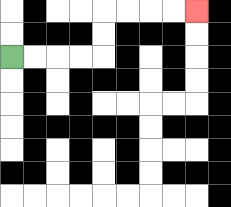{'start': '[0, 2]', 'end': '[8, 0]', 'path_directions': 'R,R,R,R,U,U,R,R,R,R', 'path_coordinates': '[[0, 2], [1, 2], [2, 2], [3, 2], [4, 2], [4, 1], [4, 0], [5, 0], [6, 0], [7, 0], [8, 0]]'}